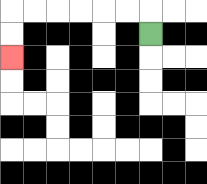{'start': '[6, 1]', 'end': '[0, 2]', 'path_directions': 'U,L,L,L,L,L,L,D,D', 'path_coordinates': '[[6, 1], [6, 0], [5, 0], [4, 0], [3, 0], [2, 0], [1, 0], [0, 0], [0, 1], [0, 2]]'}